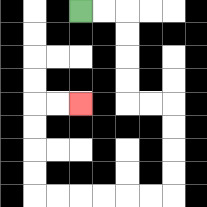{'start': '[3, 0]', 'end': '[3, 4]', 'path_directions': 'R,R,D,D,D,D,R,R,D,D,D,D,L,L,L,L,L,L,U,U,U,U,R,R', 'path_coordinates': '[[3, 0], [4, 0], [5, 0], [5, 1], [5, 2], [5, 3], [5, 4], [6, 4], [7, 4], [7, 5], [7, 6], [7, 7], [7, 8], [6, 8], [5, 8], [4, 8], [3, 8], [2, 8], [1, 8], [1, 7], [1, 6], [1, 5], [1, 4], [2, 4], [3, 4]]'}